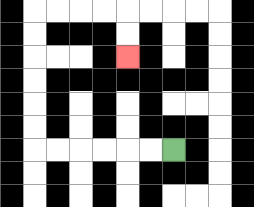{'start': '[7, 6]', 'end': '[5, 2]', 'path_directions': 'L,L,L,L,L,L,U,U,U,U,U,U,R,R,R,R,D,D', 'path_coordinates': '[[7, 6], [6, 6], [5, 6], [4, 6], [3, 6], [2, 6], [1, 6], [1, 5], [1, 4], [1, 3], [1, 2], [1, 1], [1, 0], [2, 0], [3, 0], [4, 0], [5, 0], [5, 1], [5, 2]]'}